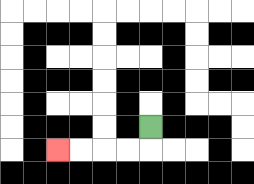{'start': '[6, 5]', 'end': '[2, 6]', 'path_directions': 'D,L,L,L,L', 'path_coordinates': '[[6, 5], [6, 6], [5, 6], [4, 6], [3, 6], [2, 6]]'}